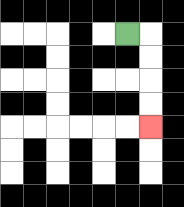{'start': '[5, 1]', 'end': '[6, 5]', 'path_directions': 'R,D,D,D,D', 'path_coordinates': '[[5, 1], [6, 1], [6, 2], [6, 3], [6, 4], [6, 5]]'}